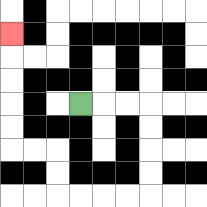{'start': '[3, 4]', 'end': '[0, 1]', 'path_directions': 'R,R,R,D,D,D,D,L,L,L,L,U,U,L,L,U,U,U,U,U', 'path_coordinates': '[[3, 4], [4, 4], [5, 4], [6, 4], [6, 5], [6, 6], [6, 7], [6, 8], [5, 8], [4, 8], [3, 8], [2, 8], [2, 7], [2, 6], [1, 6], [0, 6], [0, 5], [0, 4], [0, 3], [0, 2], [0, 1]]'}